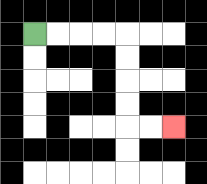{'start': '[1, 1]', 'end': '[7, 5]', 'path_directions': 'R,R,R,R,D,D,D,D,R,R', 'path_coordinates': '[[1, 1], [2, 1], [3, 1], [4, 1], [5, 1], [5, 2], [5, 3], [5, 4], [5, 5], [6, 5], [7, 5]]'}